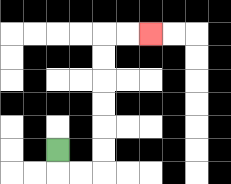{'start': '[2, 6]', 'end': '[6, 1]', 'path_directions': 'D,R,R,U,U,U,U,U,U,R,R', 'path_coordinates': '[[2, 6], [2, 7], [3, 7], [4, 7], [4, 6], [4, 5], [4, 4], [4, 3], [4, 2], [4, 1], [5, 1], [6, 1]]'}